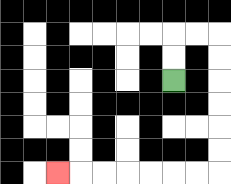{'start': '[7, 3]', 'end': '[2, 7]', 'path_directions': 'U,U,R,R,D,D,D,D,D,D,L,L,L,L,L,L,L', 'path_coordinates': '[[7, 3], [7, 2], [7, 1], [8, 1], [9, 1], [9, 2], [9, 3], [9, 4], [9, 5], [9, 6], [9, 7], [8, 7], [7, 7], [6, 7], [5, 7], [4, 7], [3, 7], [2, 7]]'}